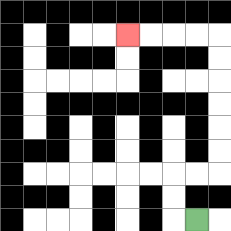{'start': '[8, 9]', 'end': '[5, 1]', 'path_directions': 'L,U,U,R,R,U,U,U,U,U,U,L,L,L,L', 'path_coordinates': '[[8, 9], [7, 9], [7, 8], [7, 7], [8, 7], [9, 7], [9, 6], [9, 5], [9, 4], [9, 3], [9, 2], [9, 1], [8, 1], [7, 1], [6, 1], [5, 1]]'}